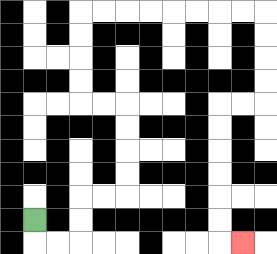{'start': '[1, 9]', 'end': '[10, 10]', 'path_directions': 'D,R,R,U,U,R,R,U,U,U,U,L,L,U,U,U,U,R,R,R,R,R,R,R,R,D,D,D,D,L,L,D,D,D,D,D,D,R', 'path_coordinates': '[[1, 9], [1, 10], [2, 10], [3, 10], [3, 9], [3, 8], [4, 8], [5, 8], [5, 7], [5, 6], [5, 5], [5, 4], [4, 4], [3, 4], [3, 3], [3, 2], [3, 1], [3, 0], [4, 0], [5, 0], [6, 0], [7, 0], [8, 0], [9, 0], [10, 0], [11, 0], [11, 1], [11, 2], [11, 3], [11, 4], [10, 4], [9, 4], [9, 5], [9, 6], [9, 7], [9, 8], [9, 9], [9, 10], [10, 10]]'}